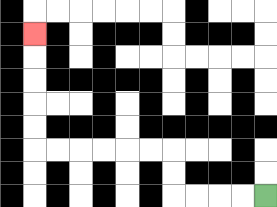{'start': '[11, 8]', 'end': '[1, 1]', 'path_directions': 'L,L,L,L,U,U,L,L,L,L,L,L,U,U,U,U,U', 'path_coordinates': '[[11, 8], [10, 8], [9, 8], [8, 8], [7, 8], [7, 7], [7, 6], [6, 6], [5, 6], [4, 6], [3, 6], [2, 6], [1, 6], [1, 5], [1, 4], [1, 3], [1, 2], [1, 1]]'}